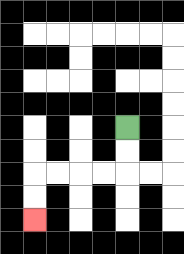{'start': '[5, 5]', 'end': '[1, 9]', 'path_directions': 'D,D,L,L,L,L,D,D', 'path_coordinates': '[[5, 5], [5, 6], [5, 7], [4, 7], [3, 7], [2, 7], [1, 7], [1, 8], [1, 9]]'}